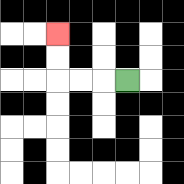{'start': '[5, 3]', 'end': '[2, 1]', 'path_directions': 'L,L,L,U,U', 'path_coordinates': '[[5, 3], [4, 3], [3, 3], [2, 3], [2, 2], [2, 1]]'}